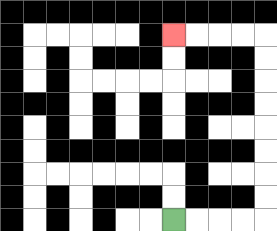{'start': '[7, 9]', 'end': '[7, 1]', 'path_directions': 'R,R,R,R,U,U,U,U,U,U,U,U,L,L,L,L', 'path_coordinates': '[[7, 9], [8, 9], [9, 9], [10, 9], [11, 9], [11, 8], [11, 7], [11, 6], [11, 5], [11, 4], [11, 3], [11, 2], [11, 1], [10, 1], [9, 1], [8, 1], [7, 1]]'}